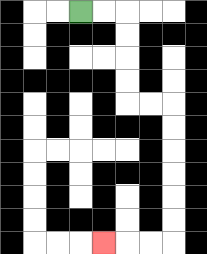{'start': '[3, 0]', 'end': '[4, 10]', 'path_directions': 'R,R,D,D,D,D,R,R,D,D,D,D,D,D,L,L,L', 'path_coordinates': '[[3, 0], [4, 0], [5, 0], [5, 1], [5, 2], [5, 3], [5, 4], [6, 4], [7, 4], [7, 5], [7, 6], [7, 7], [7, 8], [7, 9], [7, 10], [6, 10], [5, 10], [4, 10]]'}